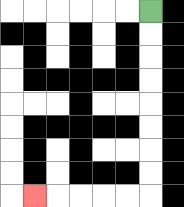{'start': '[6, 0]', 'end': '[1, 8]', 'path_directions': 'D,D,D,D,D,D,D,D,L,L,L,L,L', 'path_coordinates': '[[6, 0], [6, 1], [6, 2], [6, 3], [6, 4], [6, 5], [6, 6], [6, 7], [6, 8], [5, 8], [4, 8], [3, 8], [2, 8], [1, 8]]'}